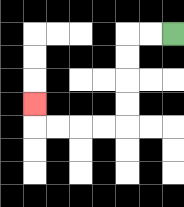{'start': '[7, 1]', 'end': '[1, 4]', 'path_directions': 'L,L,D,D,D,D,L,L,L,L,U', 'path_coordinates': '[[7, 1], [6, 1], [5, 1], [5, 2], [5, 3], [5, 4], [5, 5], [4, 5], [3, 5], [2, 5], [1, 5], [1, 4]]'}